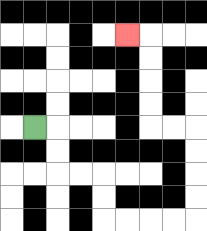{'start': '[1, 5]', 'end': '[5, 1]', 'path_directions': 'R,D,D,R,R,D,D,R,R,R,R,U,U,U,U,L,L,U,U,U,U,L', 'path_coordinates': '[[1, 5], [2, 5], [2, 6], [2, 7], [3, 7], [4, 7], [4, 8], [4, 9], [5, 9], [6, 9], [7, 9], [8, 9], [8, 8], [8, 7], [8, 6], [8, 5], [7, 5], [6, 5], [6, 4], [6, 3], [6, 2], [6, 1], [5, 1]]'}